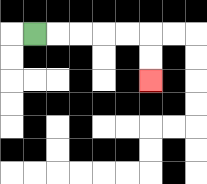{'start': '[1, 1]', 'end': '[6, 3]', 'path_directions': 'R,R,R,R,R,D,D', 'path_coordinates': '[[1, 1], [2, 1], [3, 1], [4, 1], [5, 1], [6, 1], [6, 2], [6, 3]]'}